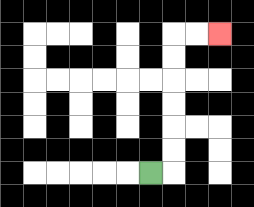{'start': '[6, 7]', 'end': '[9, 1]', 'path_directions': 'R,U,U,U,U,U,U,R,R', 'path_coordinates': '[[6, 7], [7, 7], [7, 6], [7, 5], [7, 4], [7, 3], [7, 2], [7, 1], [8, 1], [9, 1]]'}